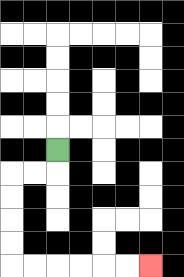{'start': '[2, 6]', 'end': '[6, 11]', 'path_directions': 'D,L,L,D,D,D,D,R,R,R,R,R,R', 'path_coordinates': '[[2, 6], [2, 7], [1, 7], [0, 7], [0, 8], [0, 9], [0, 10], [0, 11], [1, 11], [2, 11], [3, 11], [4, 11], [5, 11], [6, 11]]'}